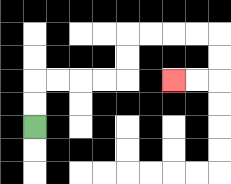{'start': '[1, 5]', 'end': '[7, 3]', 'path_directions': 'U,U,R,R,R,R,U,U,R,R,R,R,D,D,L,L', 'path_coordinates': '[[1, 5], [1, 4], [1, 3], [2, 3], [3, 3], [4, 3], [5, 3], [5, 2], [5, 1], [6, 1], [7, 1], [8, 1], [9, 1], [9, 2], [9, 3], [8, 3], [7, 3]]'}